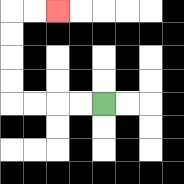{'start': '[4, 4]', 'end': '[2, 0]', 'path_directions': 'L,L,L,L,U,U,U,U,R,R', 'path_coordinates': '[[4, 4], [3, 4], [2, 4], [1, 4], [0, 4], [0, 3], [0, 2], [0, 1], [0, 0], [1, 0], [2, 0]]'}